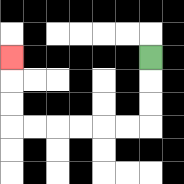{'start': '[6, 2]', 'end': '[0, 2]', 'path_directions': 'D,D,D,L,L,L,L,L,L,U,U,U', 'path_coordinates': '[[6, 2], [6, 3], [6, 4], [6, 5], [5, 5], [4, 5], [3, 5], [2, 5], [1, 5], [0, 5], [0, 4], [0, 3], [0, 2]]'}